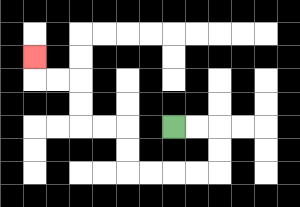{'start': '[7, 5]', 'end': '[1, 2]', 'path_directions': 'R,R,D,D,L,L,L,L,U,U,L,L,U,U,L,L,U', 'path_coordinates': '[[7, 5], [8, 5], [9, 5], [9, 6], [9, 7], [8, 7], [7, 7], [6, 7], [5, 7], [5, 6], [5, 5], [4, 5], [3, 5], [3, 4], [3, 3], [2, 3], [1, 3], [1, 2]]'}